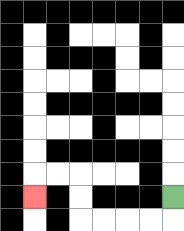{'start': '[7, 8]', 'end': '[1, 8]', 'path_directions': 'D,L,L,L,L,U,U,L,L,D', 'path_coordinates': '[[7, 8], [7, 9], [6, 9], [5, 9], [4, 9], [3, 9], [3, 8], [3, 7], [2, 7], [1, 7], [1, 8]]'}